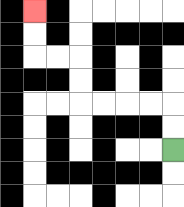{'start': '[7, 6]', 'end': '[1, 0]', 'path_directions': 'U,U,L,L,L,L,U,U,L,L,U,U', 'path_coordinates': '[[7, 6], [7, 5], [7, 4], [6, 4], [5, 4], [4, 4], [3, 4], [3, 3], [3, 2], [2, 2], [1, 2], [1, 1], [1, 0]]'}